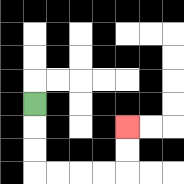{'start': '[1, 4]', 'end': '[5, 5]', 'path_directions': 'D,D,D,R,R,R,R,U,U', 'path_coordinates': '[[1, 4], [1, 5], [1, 6], [1, 7], [2, 7], [3, 7], [4, 7], [5, 7], [5, 6], [5, 5]]'}